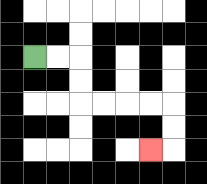{'start': '[1, 2]', 'end': '[6, 6]', 'path_directions': 'R,R,D,D,R,R,R,R,D,D,L', 'path_coordinates': '[[1, 2], [2, 2], [3, 2], [3, 3], [3, 4], [4, 4], [5, 4], [6, 4], [7, 4], [7, 5], [7, 6], [6, 6]]'}